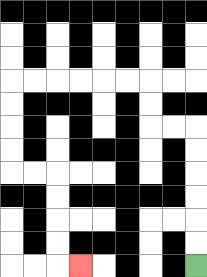{'start': '[8, 11]', 'end': '[3, 11]', 'path_directions': 'U,U,U,U,U,U,L,L,U,U,L,L,L,L,L,L,D,D,D,D,R,R,D,D,D,D,R', 'path_coordinates': '[[8, 11], [8, 10], [8, 9], [8, 8], [8, 7], [8, 6], [8, 5], [7, 5], [6, 5], [6, 4], [6, 3], [5, 3], [4, 3], [3, 3], [2, 3], [1, 3], [0, 3], [0, 4], [0, 5], [0, 6], [0, 7], [1, 7], [2, 7], [2, 8], [2, 9], [2, 10], [2, 11], [3, 11]]'}